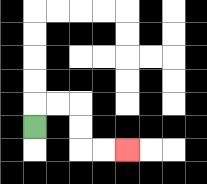{'start': '[1, 5]', 'end': '[5, 6]', 'path_directions': 'U,R,R,D,D,R,R', 'path_coordinates': '[[1, 5], [1, 4], [2, 4], [3, 4], [3, 5], [3, 6], [4, 6], [5, 6]]'}